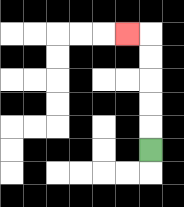{'start': '[6, 6]', 'end': '[5, 1]', 'path_directions': 'U,U,U,U,U,L', 'path_coordinates': '[[6, 6], [6, 5], [6, 4], [6, 3], [6, 2], [6, 1], [5, 1]]'}